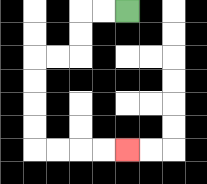{'start': '[5, 0]', 'end': '[5, 6]', 'path_directions': 'L,L,D,D,L,L,D,D,D,D,R,R,R,R', 'path_coordinates': '[[5, 0], [4, 0], [3, 0], [3, 1], [3, 2], [2, 2], [1, 2], [1, 3], [1, 4], [1, 5], [1, 6], [2, 6], [3, 6], [4, 6], [5, 6]]'}